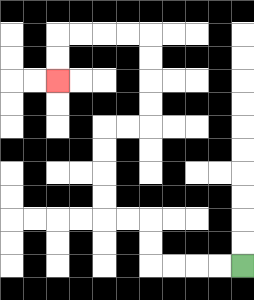{'start': '[10, 11]', 'end': '[2, 3]', 'path_directions': 'L,L,L,L,U,U,L,L,U,U,U,U,R,R,U,U,U,U,L,L,L,L,D,D', 'path_coordinates': '[[10, 11], [9, 11], [8, 11], [7, 11], [6, 11], [6, 10], [6, 9], [5, 9], [4, 9], [4, 8], [4, 7], [4, 6], [4, 5], [5, 5], [6, 5], [6, 4], [6, 3], [6, 2], [6, 1], [5, 1], [4, 1], [3, 1], [2, 1], [2, 2], [2, 3]]'}